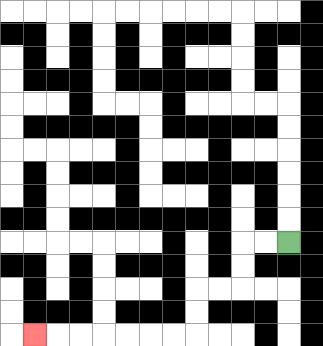{'start': '[12, 10]', 'end': '[1, 14]', 'path_directions': 'L,L,D,D,L,L,D,D,L,L,L,L,L,L,L', 'path_coordinates': '[[12, 10], [11, 10], [10, 10], [10, 11], [10, 12], [9, 12], [8, 12], [8, 13], [8, 14], [7, 14], [6, 14], [5, 14], [4, 14], [3, 14], [2, 14], [1, 14]]'}